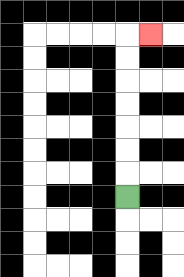{'start': '[5, 8]', 'end': '[6, 1]', 'path_directions': 'U,U,U,U,U,U,U,R', 'path_coordinates': '[[5, 8], [5, 7], [5, 6], [5, 5], [5, 4], [5, 3], [5, 2], [5, 1], [6, 1]]'}